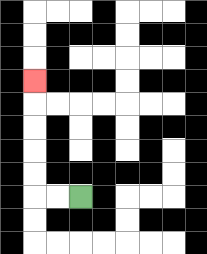{'start': '[3, 8]', 'end': '[1, 3]', 'path_directions': 'L,L,U,U,U,U,U', 'path_coordinates': '[[3, 8], [2, 8], [1, 8], [1, 7], [1, 6], [1, 5], [1, 4], [1, 3]]'}